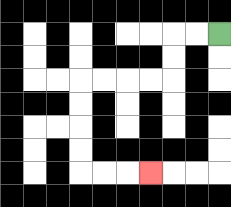{'start': '[9, 1]', 'end': '[6, 7]', 'path_directions': 'L,L,D,D,L,L,L,L,D,D,D,D,R,R,R', 'path_coordinates': '[[9, 1], [8, 1], [7, 1], [7, 2], [7, 3], [6, 3], [5, 3], [4, 3], [3, 3], [3, 4], [3, 5], [3, 6], [3, 7], [4, 7], [5, 7], [6, 7]]'}